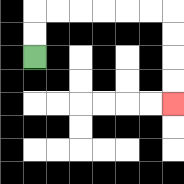{'start': '[1, 2]', 'end': '[7, 4]', 'path_directions': 'U,U,R,R,R,R,R,R,D,D,D,D', 'path_coordinates': '[[1, 2], [1, 1], [1, 0], [2, 0], [3, 0], [4, 0], [5, 0], [6, 0], [7, 0], [7, 1], [7, 2], [7, 3], [7, 4]]'}